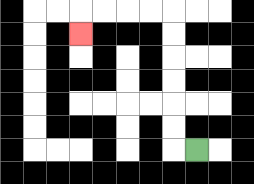{'start': '[8, 6]', 'end': '[3, 1]', 'path_directions': 'L,U,U,U,U,U,U,L,L,L,L,D', 'path_coordinates': '[[8, 6], [7, 6], [7, 5], [7, 4], [7, 3], [7, 2], [7, 1], [7, 0], [6, 0], [5, 0], [4, 0], [3, 0], [3, 1]]'}